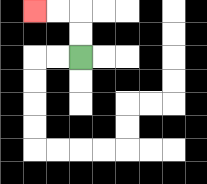{'start': '[3, 2]', 'end': '[1, 0]', 'path_directions': 'U,U,L,L', 'path_coordinates': '[[3, 2], [3, 1], [3, 0], [2, 0], [1, 0]]'}